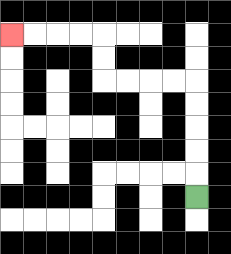{'start': '[8, 8]', 'end': '[0, 1]', 'path_directions': 'U,U,U,U,U,L,L,L,L,U,U,L,L,L,L', 'path_coordinates': '[[8, 8], [8, 7], [8, 6], [8, 5], [8, 4], [8, 3], [7, 3], [6, 3], [5, 3], [4, 3], [4, 2], [4, 1], [3, 1], [2, 1], [1, 1], [0, 1]]'}